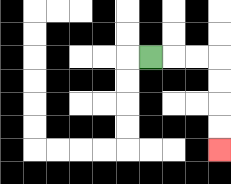{'start': '[6, 2]', 'end': '[9, 6]', 'path_directions': 'R,R,R,D,D,D,D', 'path_coordinates': '[[6, 2], [7, 2], [8, 2], [9, 2], [9, 3], [9, 4], [9, 5], [9, 6]]'}